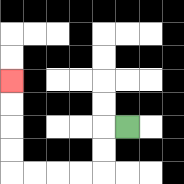{'start': '[5, 5]', 'end': '[0, 3]', 'path_directions': 'L,D,D,L,L,L,L,U,U,U,U', 'path_coordinates': '[[5, 5], [4, 5], [4, 6], [4, 7], [3, 7], [2, 7], [1, 7], [0, 7], [0, 6], [0, 5], [0, 4], [0, 3]]'}